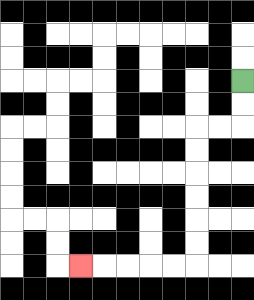{'start': '[10, 3]', 'end': '[3, 11]', 'path_directions': 'D,D,L,L,D,D,D,D,D,D,L,L,L,L,L', 'path_coordinates': '[[10, 3], [10, 4], [10, 5], [9, 5], [8, 5], [8, 6], [8, 7], [8, 8], [8, 9], [8, 10], [8, 11], [7, 11], [6, 11], [5, 11], [4, 11], [3, 11]]'}